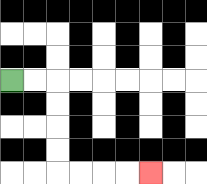{'start': '[0, 3]', 'end': '[6, 7]', 'path_directions': 'R,R,D,D,D,D,R,R,R,R', 'path_coordinates': '[[0, 3], [1, 3], [2, 3], [2, 4], [2, 5], [2, 6], [2, 7], [3, 7], [4, 7], [5, 7], [6, 7]]'}